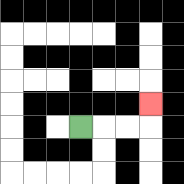{'start': '[3, 5]', 'end': '[6, 4]', 'path_directions': 'R,R,R,U', 'path_coordinates': '[[3, 5], [4, 5], [5, 5], [6, 5], [6, 4]]'}